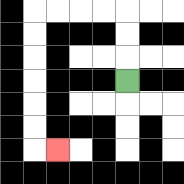{'start': '[5, 3]', 'end': '[2, 6]', 'path_directions': 'U,U,U,L,L,L,L,D,D,D,D,D,D,R', 'path_coordinates': '[[5, 3], [5, 2], [5, 1], [5, 0], [4, 0], [3, 0], [2, 0], [1, 0], [1, 1], [1, 2], [1, 3], [1, 4], [1, 5], [1, 6], [2, 6]]'}